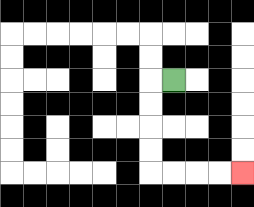{'start': '[7, 3]', 'end': '[10, 7]', 'path_directions': 'L,D,D,D,D,R,R,R,R', 'path_coordinates': '[[7, 3], [6, 3], [6, 4], [6, 5], [6, 6], [6, 7], [7, 7], [8, 7], [9, 7], [10, 7]]'}